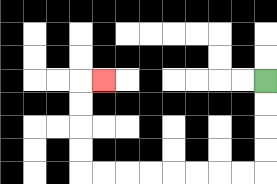{'start': '[11, 3]', 'end': '[4, 3]', 'path_directions': 'D,D,D,D,L,L,L,L,L,L,L,L,U,U,U,U,R', 'path_coordinates': '[[11, 3], [11, 4], [11, 5], [11, 6], [11, 7], [10, 7], [9, 7], [8, 7], [7, 7], [6, 7], [5, 7], [4, 7], [3, 7], [3, 6], [3, 5], [3, 4], [3, 3], [4, 3]]'}